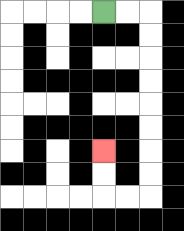{'start': '[4, 0]', 'end': '[4, 6]', 'path_directions': 'R,R,D,D,D,D,D,D,D,D,L,L,U,U', 'path_coordinates': '[[4, 0], [5, 0], [6, 0], [6, 1], [6, 2], [6, 3], [6, 4], [6, 5], [6, 6], [6, 7], [6, 8], [5, 8], [4, 8], [4, 7], [4, 6]]'}